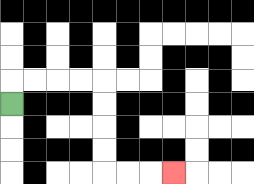{'start': '[0, 4]', 'end': '[7, 7]', 'path_directions': 'U,R,R,R,R,D,D,D,D,R,R,R', 'path_coordinates': '[[0, 4], [0, 3], [1, 3], [2, 3], [3, 3], [4, 3], [4, 4], [4, 5], [4, 6], [4, 7], [5, 7], [6, 7], [7, 7]]'}